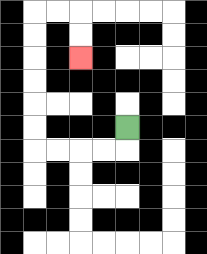{'start': '[5, 5]', 'end': '[3, 2]', 'path_directions': 'D,L,L,L,L,U,U,U,U,U,U,R,R,D,D', 'path_coordinates': '[[5, 5], [5, 6], [4, 6], [3, 6], [2, 6], [1, 6], [1, 5], [1, 4], [1, 3], [1, 2], [1, 1], [1, 0], [2, 0], [3, 0], [3, 1], [3, 2]]'}